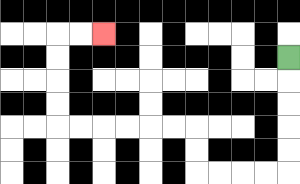{'start': '[12, 2]', 'end': '[4, 1]', 'path_directions': 'D,D,D,D,D,L,L,L,L,U,U,L,L,L,L,L,L,U,U,U,U,R,R', 'path_coordinates': '[[12, 2], [12, 3], [12, 4], [12, 5], [12, 6], [12, 7], [11, 7], [10, 7], [9, 7], [8, 7], [8, 6], [8, 5], [7, 5], [6, 5], [5, 5], [4, 5], [3, 5], [2, 5], [2, 4], [2, 3], [2, 2], [2, 1], [3, 1], [4, 1]]'}